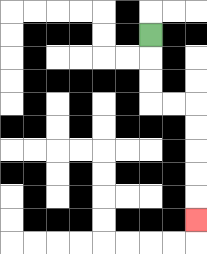{'start': '[6, 1]', 'end': '[8, 9]', 'path_directions': 'D,D,D,R,R,D,D,D,D,D', 'path_coordinates': '[[6, 1], [6, 2], [6, 3], [6, 4], [7, 4], [8, 4], [8, 5], [8, 6], [8, 7], [8, 8], [8, 9]]'}